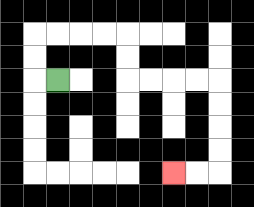{'start': '[2, 3]', 'end': '[7, 7]', 'path_directions': 'L,U,U,R,R,R,R,D,D,R,R,R,R,D,D,D,D,L,L', 'path_coordinates': '[[2, 3], [1, 3], [1, 2], [1, 1], [2, 1], [3, 1], [4, 1], [5, 1], [5, 2], [5, 3], [6, 3], [7, 3], [8, 3], [9, 3], [9, 4], [9, 5], [9, 6], [9, 7], [8, 7], [7, 7]]'}